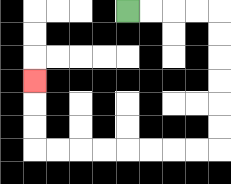{'start': '[5, 0]', 'end': '[1, 3]', 'path_directions': 'R,R,R,R,D,D,D,D,D,D,L,L,L,L,L,L,L,L,U,U,U', 'path_coordinates': '[[5, 0], [6, 0], [7, 0], [8, 0], [9, 0], [9, 1], [9, 2], [9, 3], [9, 4], [9, 5], [9, 6], [8, 6], [7, 6], [6, 6], [5, 6], [4, 6], [3, 6], [2, 6], [1, 6], [1, 5], [1, 4], [1, 3]]'}